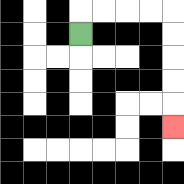{'start': '[3, 1]', 'end': '[7, 5]', 'path_directions': 'U,R,R,R,R,D,D,D,D,D', 'path_coordinates': '[[3, 1], [3, 0], [4, 0], [5, 0], [6, 0], [7, 0], [7, 1], [7, 2], [7, 3], [7, 4], [7, 5]]'}